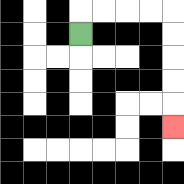{'start': '[3, 1]', 'end': '[7, 5]', 'path_directions': 'U,R,R,R,R,D,D,D,D,D', 'path_coordinates': '[[3, 1], [3, 0], [4, 0], [5, 0], [6, 0], [7, 0], [7, 1], [7, 2], [7, 3], [7, 4], [7, 5]]'}